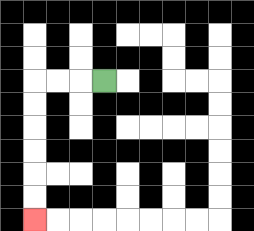{'start': '[4, 3]', 'end': '[1, 9]', 'path_directions': 'L,L,L,D,D,D,D,D,D', 'path_coordinates': '[[4, 3], [3, 3], [2, 3], [1, 3], [1, 4], [1, 5], [1, 6], [1, 7], [1, 8], [1, 9]]'}